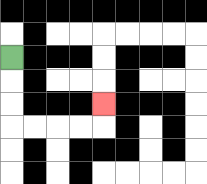{'start': '[0, 2]', 'end': '[4, 4]', 'path_directions': 'D,D,D,R,R,R,R,U', 'path_coordinates': '[[0, 2], [0, 3], [0, 4], [0, 5], [1, 5], [2, 5], [3, 5], [4, 5], [4, 4]]'}